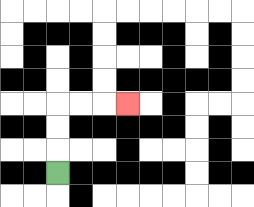{'start': '[2, 7]', 'end': '[5, 4]', 'path_directions': 'U,U,U,R,R,R', 'path_coordinates': '[[2, 7], [2, 6], [2, 5], [2, 4], [3, 4], [4, 4], [5, 4]]'}